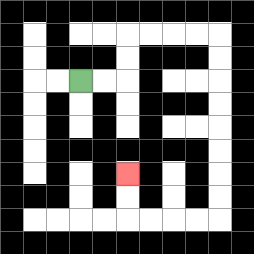{'start': '[3, 3]', 'end': '[5, 7]', 'path_directions': 'R,R,U,U,R,R,R,R,D,D,D,D,D,D,D,D,L,L,L,L,U,U', 'path_coordinates': '[[3, 3], [4, 3], [5, 3], [5, 2], [5, 1], [6, 1], [7, 1], [8, 1], [9, 1], [9, 2], [9, 3], [9, 4], [9, 5], [9, 6], [9, 7], [9, 8], [9, 9], [8, 9], [7, 9], [6, 9], [5, 9], [5, 8], [5, 7]]'}